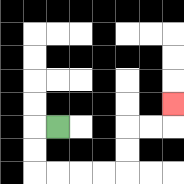{'start': '[2, 5]', 'end': '[7, 4]', 'path_directions': 'L,D,D,R,R,R,R,U,U,R,R,U', 'path_coordinates': '[[2, 5], [1, 5], [1, 6], [1, 7], [2, 7], [3, 7], [4, 7], [5, 7], [5, 6], [5, 5], [6, 5], [7, 5], [7, 4]]'}